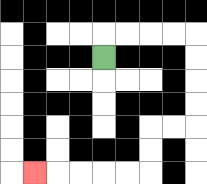{'start': '[4, 2]', 'end': '[1, 7]', 'path_directions': 'U,R,R,R,R,D,D,D,D,L,L,D,D,L,L,L,L,L', 'path_coordinates': '[[4, 2], [4, 1], [5, 1], [6, 1], [7, 1], [8, 1], [8, 2], [8, 3], [8, 4], [8, 5], [7, 5], [6, 5], [6, 6], [6, 7], [5, 7], [4, 7], [3, 7], [2, 7], [1, 7]]'}